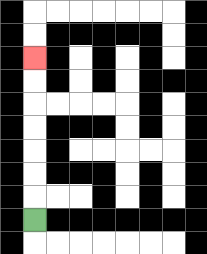{'start': '[1, 9]', 'end': '[1, 2]', 'path_directions': 'U,U,U,U,U,U,U', 'path_coordinates': '[[1, 9], [1, 8], [1, 7], [1, 6], [1, 5], [1, 4], [1, 3], [1, 2]]'}